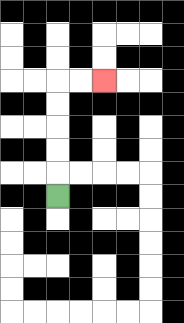{'start': '[2, 8]', 'end': '[4, 3]', 'path_directions': 'U,U,U,U,U,R,R', 'path_coordinates': '[[2, 8], [2, 7], [2, 6], [2, 5], [2, 4], [2, 3], [3, 3], [4, 3]]'}